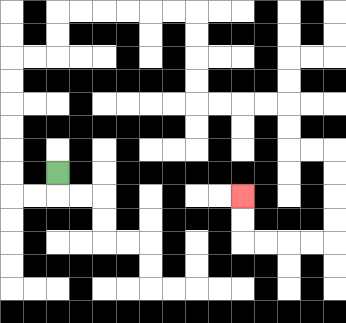{'start': '[2, 7]', 'end': '[10, 8]', 'path_directions': 'D,L,L,U,U,U,U,U,U,R,R,U,U,R,R,R,R,R,R,D,D,D,D,R,R,R,R,D,D,R,R,D,D,D,D,L,L,L,L,U,U', 'path_coordinates': '[[2, 7], [2, 8], [1, 8], [0, 8], [0, 7], [0, 6], [0, 5], [0, 4], [0, 3], [0, 2], [1, 2], [2, 2], [2, 1], [2, 0], [3, 0], [4, 0], [5, 0], [6, 0], [7, 0], [8, 0], [8, 1], [8, 2], [8, 3], [8, 4], [9, 4], [10, 4], [11, 4], [12, 4], [12, 5], [12, 6], [13, 6], [14, 6], [14, 7], [14, 8], [14, 9], [14, 10], [13, 10], [12, 10], [11, 10], [10, 10], [10, 9], [10, 8]]'}